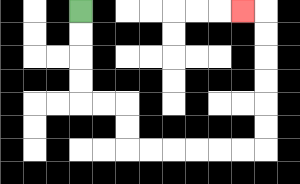{'start': '[3, 0]', 'end': '[10, 0]', 'path_directions': 'D,D,D,D,R,R,D,D,R,R,R,R,R,R,U,U,U,U,U,U,L', 'path_coordinates': '[[3, 0], [3, 1], [3, 2], [3, 3], [3, 4], [4, 4], [5, 4], [5, 5], [5, 6], [6, 6], [7, 6], [8, 6], [9, 6], [10, 6], [11, 6], [11, 5], [11, 4], [11, 3], [11, 2], [11, 1], [11, 0], [10, 0]]'}